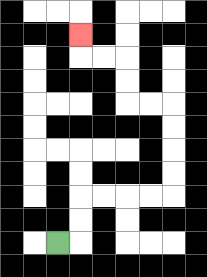{'start': '[2, 10]', 'end': '[3, 1]', 'path_directions': 'R,U,U,R,R,R,R,U,U,U,U,L,L,U,U,L,L,U', 'path_coordinates': '[[2, 10], [3, 10], [3, 9], [3, 8], [4, 8], [5, 8], [6, 8], [7, 8], [7, 7], [7, 6], [7, 5], [7, 4], [6, 4], [5, 4], [5, 3], [5, 2], [4, 2], [3, 2], [3, 1]]'}